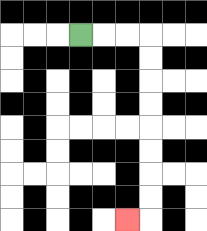{'start': '[3, 1]', 'end': '[5, 9]', 'path_directions': 'R,R,R,D,D,D,D,D,D,D,D,L', 'path_coordinates': '[[3, 1], [4, 1], [5, 1], [6, 1], [6, 2], [6, 3], [6, 4], [6, 5], [6, 6], [6, 7], [6, 8], [6, 9], [5, 9]]'}